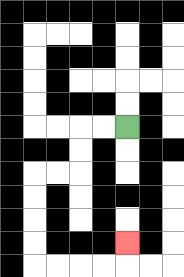{'start': '[5, 5]', 'end': '[5, 10]', 'path_directions': 'L,L,D,D,L,L,D,D,D,D,R,R,R,R,U', 'path_coordinates': '[[5, 5], [4, 5], [3, 5], [3, 6], [3, 7], [2, 7], [1, 7], [1, 8], [1, 9], [1, 10], [1, 11], [2, 11], [3, 11], [4, 11], [5, 11], [5, 10]]'}